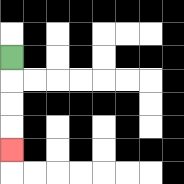{'start': '[0, 2]', 'end': '[0, 6]', 'path_directions': 'D,D,D,D', 'path_coordinates': '[[0, 2], [0, 3], [0, 4], [0, 5], [0, 6]]'}